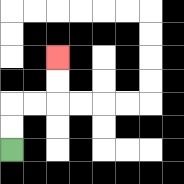{'start': '[0, 6]', 'end': '[2, 2]', 'path_directions': 'U,U,R,R,U,U', 'path_coordinates': '[[0, 6], [0, 5], [0, 4], [1, 4], [2, 4], [2, 3], [2, 2]]'}